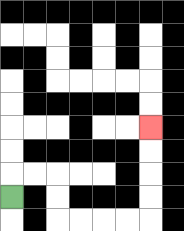{'start': '[0, 8]', 'end': '[6, 5]', 'path_directions': 'U,R,R,D,D,R,R,R,R,U,U,U,U', 'path_coordinates': '[[0, 8], [0, 7], [1, 7], [2, 7], [2, 8], [2, 9], [3, 9], [4, 9], [5, 9], [6, 9], [6, 8], [6, 7], [6, 6], [6, 5]]'}